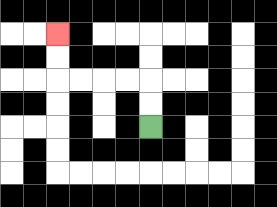{'start': '[6, 5]', 'end': '[2, 1]', 'path_directions': 'U,U,L,L,L,L,U,U', 'path_coordinates': '[[6, 5], [6, 4], [6, 3], [5, 3], [4, 3], [3, 3], [2, 3], [2, 2], [2, 1]]'}